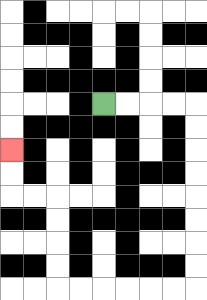{'start': '[4, 4]', 'end': '[0, 6]', 'path_directions': 'R,R,R,R,D,D,D,D,D,D,D,D,L,L,L,L,L,L,U,U,U,U,L,L,U,U', 'path_coordinates': '[[4, 4], [5, 4], [6, 4], [7, 4], [8, 4], [8, 5], [8, 6], [8, 7], [8, 8], [8, 9], [8, 10], [8, 11], [8, 12], [7, 12], [6, 12], [5, 12], [4, 12], [3, 12], [2, 12], [2, 11], [2, 10], [2, 9], [2, 8], [1, 8], [0, 8], [0, 7], [0, 6]]'}